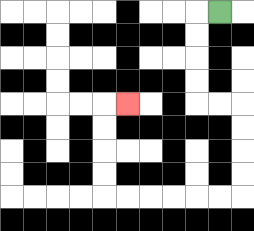{'start': '[9, 0]', 'end': '[5, 4]', 'path_directions': 'L,D,D,D,D,R,R,D,D,D,D,L,L,L,L,L,L,U,U,U,U,R', 'path_coordinates': '[[9, 0], [8, 0], [8, 1], [8, 2], [8, 3], [8, 4], [9, 4], [10, 4], [10, 5], [10, 6], [10, 7], [10, 8], [9, 8], [8, 8], [7, 8], [6, 8], [5, 8], [4, 8], [4, 7], [4, 6], [4, 5], [4, 4], [5, 4]]'}